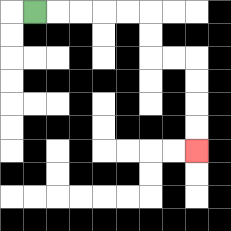{'start': '[1, 0]', 'end': '[8, 6]', 'path_directions': 'R,R,R,R,R,D,D,R,R,D,D,D,D', 'path_coordinates': '[[1, 0], [2, 0], [3, 0], [4, 0], [5, 0], [6, 0], [6, 1], [6, 2], [7, 2], [8, 2], [8, 3], [8, 4], [8, 5], [8, 6]]'}